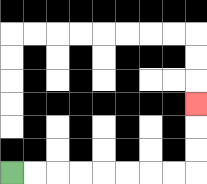{'start': '[0, 7]', 'end': '[8, 4]', 'path_directions': 'R,R,R,R,R,R,R,R,U,U,U', 'path_coordinates': '[[0, 7], [1, 7], [2, 7], [3, 7], [4, 7], [5, 7], [6, 7], [7, 7], [8, 7], [8, 6], [8, 5], [8, 4]]'}